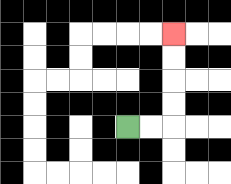{'start': '[5, 5]', 'end': '[7, 1]', 'path_directions': 'R,R,U,U,U,U', 'path_coordinates': '[[5, 5], [6, 5], [7, 5], [7, 4], [7, 3], [7, 2], [7, 1]]'}